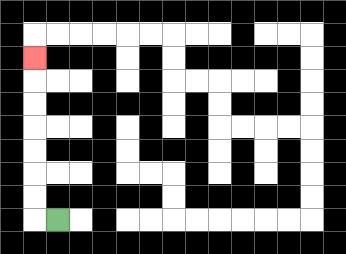{'start': '[2, 9]', 'end': '[1, 2]', 'path_directions': 'L,U,U,U,U,U,U,U', 'path_coordinates': '[[2, 9], [1, 9], [1, 8], [1, 7], [1, 6], [1, 5], [1, 4], [1, 3], [1, 2]]'}